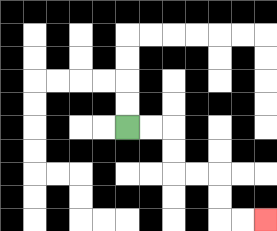{'start': '[5, 5]', 'end': '[11, 9]', 'path_directions': 'R,R,D,D,R,R,D,D,R,R', 'path_coordinates': '[[5, 5], [6, 5], [7, 5], [7, 6], [7, 7], [8, 7], [9, 7], [9, 8], [9, 9], [10, 9], [11, 9]]'}